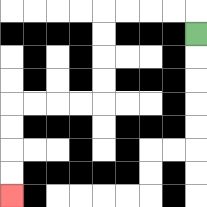{'start': '[8, 1]', 'end': '[0, 8]', 'path_directions': 'U,L,L,L,L,D,D,D,D,L,L,L,L,D,D,D,D', 'path_coordinates': '[[8, 1], [8, 0], [7, 0], [6, 0], [5, 0], [4, 0], [4, 1], [4, 2], [4, 3], [4, 4], [3, 4], [2, 4], [1, 4], [0, 4], [0, 5], [0, 6], [0, 7], [0, 8]]'}